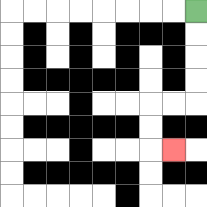{'start': '[8, 0]', 'end': '[7, 6]', 'path_directions': 'D,D,D,D,L,L,D,D,R', 'path_coordinates': '[[8, 0], [8, 1], [8, 2], [8, 3], [8, 4], [7, 4], [6, 4], [6, 5], [6, 6], [7, 6]]'}